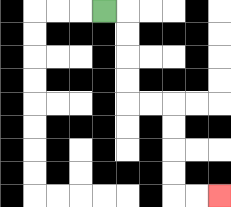{'start': '[4, 0]', 'end': '[9, 8]', 'path_directions': 'R,D,D,D,D,R,R,D,D,D,D,R,R', 'path_coordinates': '[[4, 0], [5, 0], [5, 1], [5, 2], [5, 3], [5, 4], [6, 4], [7, 4], [7, 5], [7, 6], [7, 7], [7, 8], [8, 8], [9, 8]]'}